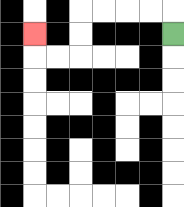{'start': '[7, 1]', 'end': '[1, 1]', 'path_directions': 'U,L,L,L,L,D,D,L,L,U', 'path_coordinates': '[[7, 1], [7, 0], [6, 0], [5, 0], [4, 0], [3, 0], [3, 1], [3, 2], [2, 2], [1, 2], [1, 1]]'}